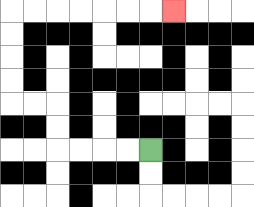{'start': '[6, 6]', 'end': '[7, 0]', 'path_directions': 'L,L,L,L,U,U,L,L,U,U,U,U,R,R,R,R,R,R,R', 'path_coordinates': '[[6, 6], [5, 6], [4, 6], [3, 6], [2, 6], [2, 5], [2, 4], [1, 4], [0, 4], [0, 3], [0, 2], [0, 1], [0, 0], [1, 0], [2, 0], [3, 0], [4, 0], [5, 0], [6, 0], [7, 0]]'}